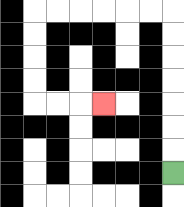{'start': '[7, 7]', 'end': '[4, 4]', 'path_directions': 'U,U,U,U,U,U,U,L,L,L,L,L,L,D,D,D,D,R,R,R', 'path_coordinates': '[[7, 7], [7, 6], [7, 5], [7, 4], [7, 3], [7, 2], [7, 1], [7, 0], [6, 0], [5, 0], [4, 0], [3, 0], [2, 0], [1, 0], [1, 1], [1, 2], [1, 3], [1, 4], [2, 4], [3, 4], [4, 4]]'}